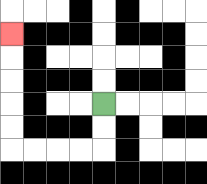{'start': '[4, 4]', 'end': '[0, 1]', 'path_directions': 'D,D,L,L,L,L,U,U,U,U,U', 'path_coordinates': '[[4, 4], [4, 5], [4, 6], [3, 6], [2, 6], [1, 6], [0, 6], [0, 5], [0, 4], [0, 3], [0, 2], [0, 1]]'}